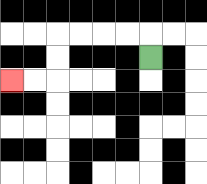{'start': '[6, 2]', 'end': '[0, 3]', 'path_directions': 'U,L,L,L,L,D,D,L,L', 'path_coordinates': '[[6, 2], [6, 1], [5, 1], [4, 1], [3, 1], [2, 1], [2, 2], [2, 3], [1, 3], [0, 3]]'}